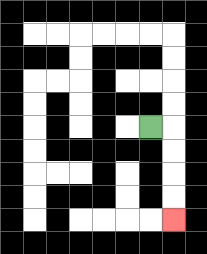{'start': '[6, 5]', 'end': '[7, 9]', 'path_directions': 'R,D,D,D,D', 'path_coordinates': '[[6, 5], [7, 5], [7, 6], [7, 7], [7, 8], [7, 9]]'}